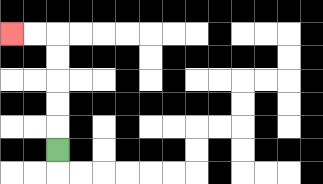{'start': '[2, 6]', 'end': '[0, 1]', 'path_directions': 'U,U,U,U,U,L,L', 'path_coordinates': '[[2, 6], [2, 5], [2, 4], [2, 3], [2, 2], [2, 1], [1, 1], [0, 1]]'}